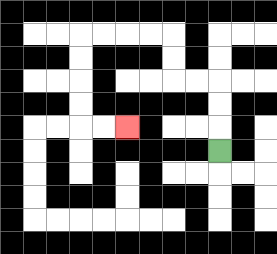{'start': '[9, 6]', 'end': '[5, 5]', 'path_directions': 'U,U,U,L,L,U,U,L,L,L,L,D,D,D,D,R,R', 'path_coordinates': '[[9, 6], [9, 5], [9, 4], [9, 3], [8, 3], [7, 3], [7, 2], [7, 1], [6, 1], [5, 1], [4, 1], [3, 1], [3, 2], [3, 3], [3, 4], [3, 5], [4, 5], [5, 5]]'}